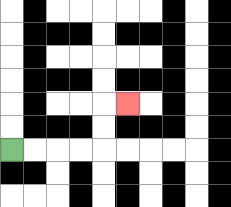{'start': '[0, 6]', 'end': '[5, 4]', 'path_directions': 'R,R,R,R,U,U,R', 'path_coordinates': '[[0, 6], [1, 6], [2, 6], [3, 6], [4, 6], [4, 5], [4, 4], [5, 4]]'}